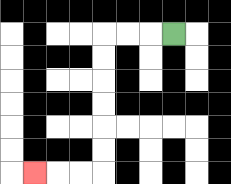{'start': '[7, 1]', 'end': '[1, 7]', 'path_directions': 'L,L,L,D,D,D,D,D,D,L,L,L', 'path_coordinates': '[[7, 1], [6, 1], [5, 1], [4, 1], [4, 2], [4, 3], [4, 4], [4, 5], [4, 6], [4, 7], [3, 7], [2, 7], [1, 7]]'}